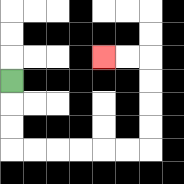{'start': '[0, 3]', 'end': '[4, 2]', 'path_directions': 'D,D,D,R,R,R,R,R,R,U,U,U,U,L,L', 'path_coordinates': '[[0, 3], [0, 4], [0, 5], [0, 6], [1, 6], [2, 6], [3, 6], [4, 6], [5, 6], [6, 6], [6, 5], [6, 4], [6, 3], [6, 2], [5, 2], [4, 2]]'}